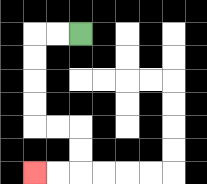{'start': '[3, 1]', 'end': '[1, 7]', 'path_directions': 'L,L,D,D,D,D,R,R,D,D,L,L', 'path_coordinates': '[[3, 1], [2, 1], [1, 1], [1, 2], [1, 3], [1, 4], [1, 5], [2, 5], [3, 5], [3, 6], [3, 7], [2, 7], [1, 7]]'}